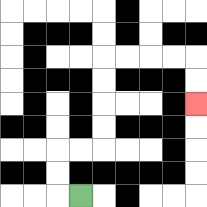{'start': '[3, 8]', 'end': '[8, 4]', 'path_directions': 'L,U,U,R,R,U,U,U,U,R,R,R,R,D,D', 'path_coordinates': '[[3, 8], [2, 8], [2, 7], [2, 6], [3, 6], [4, 6], [4, 5], [4, 4], [4, 3], [4, 2], [5, 2], [6, 2], [7, 2], [8, 2], [8, 3], [8, 4]]'}